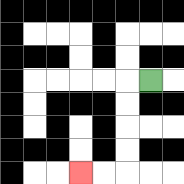{'start': '[6, 3]', 'end': '[3, 7]', 'path_directions': 'L,D,D,D,D,L,L', 'path_coordinates': '[[6, 3], [5, 3], [5, 4], [5, 5], [5, 6], [5, 7], [4, 7], [3, 7]]'}